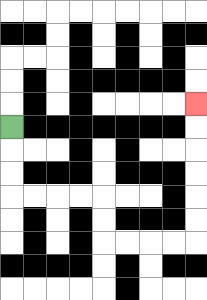{'start': '[0, 5]', 'end': '[8, 4]', 'path_directions': 'D,D,D,R,R,R,R,D,D,R,R,R,R,U,U,U,U,U,U', 'path_coordinates': '[[0, 5], [0, 6], [0, 7], [0, 8], [1, 8], [2, 8], [3, 8], [4, 8], [4, 9], [4, 10], [5, 10], [6, 10], [7, 10], [8, 10], [8, 9], [8, 8], [8, 7], [8, 6], [8, 5], [8, 4]]'}